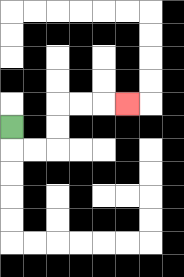{'start': '[0, 5]', 'end': '[5, 4]', 'path_directions': 'D,R,R,U,U,R,R,R', 'path_coordinates': '[[0, 5], [0, 6], [1, 6], [2, 6], [2, 5], [2, 4], [3, 4], [4, 4], [5, 4]]'}